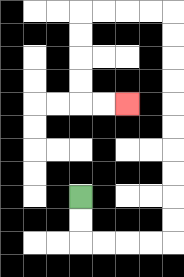{'start': '[3, 8]', 'end': '[5, 4]', 'path_directions': 'D,D,R,R,R,R,U,U,U,U,U,U,U,U,U,U,L,L,L,L,D,D,D,D,R,R', 'path_coordinates': '[[3, 8], [3, 9], [3, 10], [4, 10], [5, 10], [6, 10], [7, 10], [7, 9], [7, 8], [7, 7], [7, 6], [7, 5], [7, 4], [7, 3], [7, 2], [7, 1], [7, 0], [6, 0], [5, 0], [4, 0], [3, 0], [3, 1], [3, 2], [3, 3], [3, 4], [4, 4], [5, 4]]'}